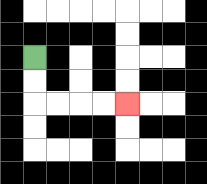{'start': '[1, 2]', 'end': '[5, 4]', 'path_directions': 'D,D,R,R,R,R', 'path_coordinates': '[[1, 2], [1, 3], [1, 4], [2, 4], [3, 4], [4, 4], [5, 4]]'}